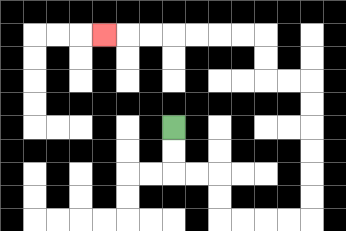{'start': '[7, 5]', 'end': '[4, 1]', 'path_directions': 'D,D,R,R,D,D,R,R,R,R,U,U,U,U,U,U,L,L,U,U,L,L,L,L,L,L,L', 'path_coordinates': '[[7, 5], [7, 6], [7, 7], [8, 7], [9, 7], [9, 8], [9, 9], [10, 9], [11, 9], [12, 9], [13, 9], [13, 8], [13, 7], [13, 6], [13, 5], [13, 4], [13, 3], [12, 3], [11, 3], [11, 2], [11, 1], [10, 1], [9, 1], [8, 1], [7, 1], [6, 1], [5, 1], [4, 1]]'}